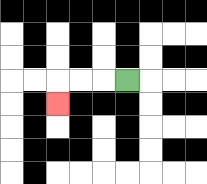{'start': '[5, 3]', 'end': '[2, 4]', 'path_directions': 'L,L,L,D', 'path_coordinates': '[[5, 3], [4, 3], [3, 3], [2, 3], [2, 4]]'}